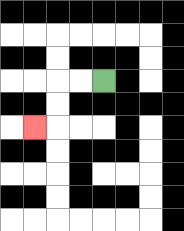{'start': '[4, 3]', 'end': '[1, 5]', 'path_directions': 'L,L,D,D,L', 'path_coordinates': '[[4, 3], [3, 3], [2, 3], [2, 4], [2, 5], [1, 5]]'}